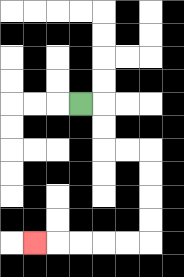{'start': '[3, 4]', 'end': '[1, 10]', 'path_directions': 'R,D,D,R,R,D,D,D,D,L,L,L,L,L', 'path_coordinates': '[[3, 4], [4, 4], [4, 5], [4, 6], [5, 6], [6, 6], [6, 7], [6, 8], [6, 9], [6, 10], [5, 10], [4, 10], [3, 10], [2, 10], [1, 10]]'}